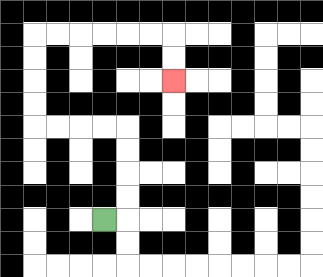{'start': '[4, 9]', 'end': '[7, 3]', 'path_directions': 'R,U,U,U,U,L,L,L,L,U,U,U,U,R,R,R,R,R,R,D,D', 'path_coordinates': '[[4, 9], [5, 9], [5, 8], [5, 7], [5, 6], [5, 5], [4, 5], [3, 5], [2, 5], [1, 5], [1, 4], [1, 3], [1, 2], [1, 1], [2, 1], [3, 1], [4, 1], [5, 1], [6, 1], [7, 1], [7, 2], [7, 3]]'}